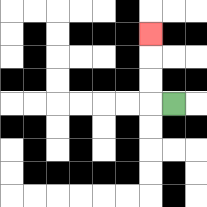{'start': '[7, 4]', 'end': '[6, 1]', 'path_directions': 'L,U,U,U', 'path_coordinates': '[[7, 4], [6, 4], [6, 3], [6, 2], [6, 1]]'}